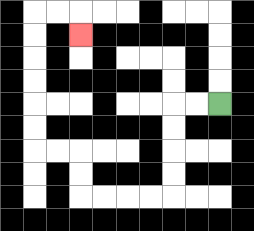{'start': '[9, 4]', 'end': '[3, 1]', 'path_directions': 'L,L,D,D,D,D,L,L,L,L,U,U,L,L,U,U,U,U,U,U,R,R,D', 'path_coordinates': '[[9, 4], [8, 4], [7, 4], [7, 5], [7, 6], [7, 7], [7, 8], [6, 8], [5, 8], [4, 8], [3, 8], [3, 7], [3, 6], [2, 6], [1, 6], [1, 5], [1, 4], [1, 3], [1, 2], [1, 1], [1, 0], [2, 0], [3, 0], [3, 1]]'}